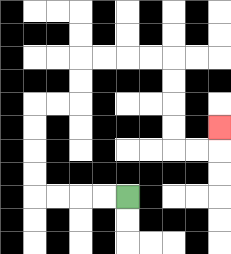{'start': '[5, 8]', 'end': '[9, 5]', 'path_directions': 'L,L,L,L,U,U,U,U,R,R,U,U,R,R,R,R,D,D,D,D,R,R,U', 'path_coordinates': '[[5, 8], [4, 8], [3, 8], [2, 8], [1, 8], [1, 7], [1, 6], [1, 5], [1, 4], [2, 4], [3, 4], [3, 3], [3, 2], [4, 2], [5, 2], [6, 2], [7, 2], [7, 3], [7, 4], [7, 5], [7, 6], [8, 6], [9, 6], [9, 5]]'}